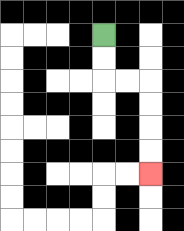{'start': '[4, 1]', 'end': '[6, 7]', 'path_directions': 'D,D,R,R,D,D,D,D', 'path_coordinates': '[[4, 1], [4, 2], [4, 3], [5, 3], [6, 3], [6, 4], [6, 5], [6, 6], [6, 7]]'}